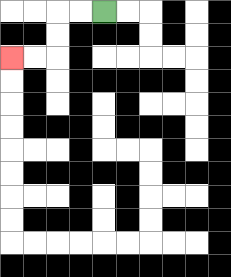{'start': '[4, 0]', 'end': '[0, 2]', 'path_directions': 'L,L,D,D,L,L', 'path_coordinates': '[[4, 0], [3, 0], [2, 0], [2, 1], [2, 2], [1, 2], [0, 2]]'}